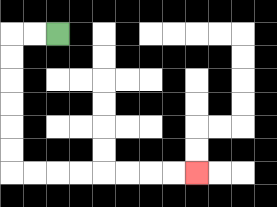{'start': '[2, 1]', 'end': '[8, 7]', 'path_directions': 'L,L,D,D,D,D,D,D,R,R,R,R,R,R,R,R', 'path_coordinates': '[[2, 1], [1, 1], [0, 1], [0, 2], [0, 3], [0, 4], [0, 5], [0, 6], [0, 7], [1, 7], [2, 7], [3, 7], [4, 7], [5, 7], [6, 7], [7, 7], [8, 7]]'}